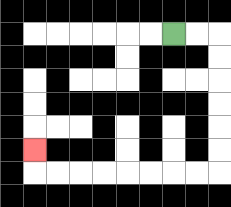{'start': '[7, 1]', 'end': '[1, 6]', 'path_directions': 'R,R,D,D,D,D,D,D,L,L,L,L,L,L,L,L,U', 'path_coordinates': '[[7, 1], [8, 1], [9, 1], [9, 2], [9, 3], [9, 4], [9, 5], [9, 6], [9, 7], [8, 7], [7, 7], [6, 7], [5, 7], [4, 7], [3, 7], [2, 7], [1, 7], [1, 6]]'}